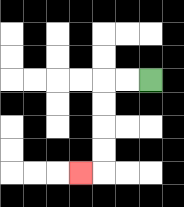{'start': '[6, 3]', 'end': '[3, 7]', 'path_directions': 'L,L,D,D,D,D,L', 'path_coordinates': '[[6, 3], [5, 3], [4, 3], [4, 4], [4, 5], [4, 6], [4, 7], [3, 7]]'}